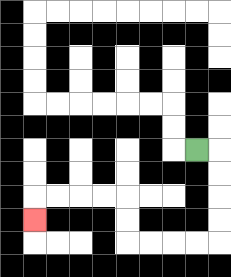{'start': '[8, 6]', 'end': '[1, 9]', 'path_directions': 'R,D,D,D,D,L,L,L,L,U,U,L,L,L,L,D', 'path_coordinates': '[[8, 6], [9, 6], [9, 7], [9, 8], [9, 9], [9, 10], [8, 10], [7, 10], [6, 10], [5, 10], [5, 9], [5, 8], [4, 8], [3, 8], [2, 8], [1, 8], [1, 9]]'}